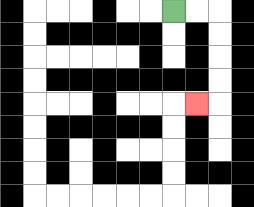{'start': '[7, 0]', 'end': '[8, 4]', 'path_directions': 'R,R,D,D,D,D,L', 'path_coordinates': '[[7, 0], [8, 0], [9, 0], [9, 1], [9, 2], [9, 3], [9, 4], [8, 4]]'}